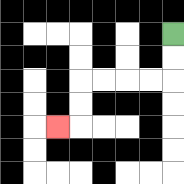{'start': '[7, 1]', 'end': '[2, 5]', 'path_directions': 'D,D,L,L,L,L,D,D,L', 'path_coordinates': '[[7, 1], [7, 2], [7, 3], [6, 3], [5, 3], [4, 3], [3, 3], [3, 4], [3, 5], [2, 5]]'}